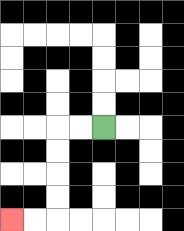{'start': '[4, 5]', 'end': '[0, 9]', 'path_directions': 'L,L,D,D,D,D,L,L', 'path_coordinates': '[[4, 5], [3, 5], [2, 5], [2, 6], [2, 7], [2, 8], [2, 9], [1, 9], [0, 9]]'}